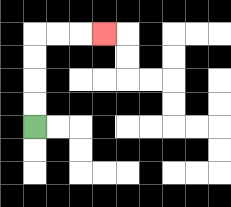{'start': '[1, 5]', 'end': '[4, 1]', 'path_directions': 'U,U,U,U,R,R,R', 'path_coordinates': '[[1, 5], [1, 4], [1, 3], [1, 2], [1, 1], [2, 1], [3, 1], [4, 1]]'}